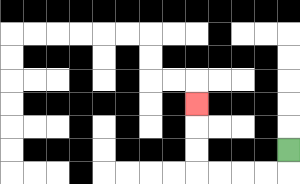{'start': '[12, 6]', 'end': '[8, 4]', 'path_directions': 'D,L,L,L,L,U,U,U', 'path_coordinates': '[[12, 6], [12, 7], [11, 7], [10, 7], [9, 7], [8, 7], [8, 6], [8, 5], [8, 4]]'}